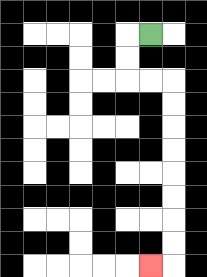{'start': '[6, 1]', 'end': '[6, 11]', 'path_directions': 'L,D,D,R,R,D,D,D,D,D,D,D,D,L', 'path_coordinates': '[[6, 1], [5, 1], [5, 2], [5, 3], [6, 3], [7, 3], [7, 4], [7, 5], [7, 6], [7, 7], [7, 8], [7, 9], [7, 10], [7, 11], [6, 11]]'}